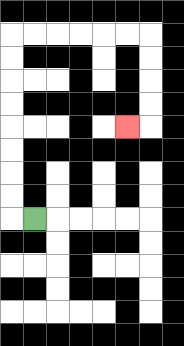{'start': '[1, 9]', 'end': '[5, 5]', 'path_directions': 'L,U,U,U,U,U,U,U,U,R,R,R,R,R,R,D,D,D,D,L', 'path_coordinates': '[[1, 9], [0, 9], [0, 8], [0, 7], [0, 6], [0, 5], [0, 4], [0, 3], [0, 2], [0, 1], [1, 1], [2, 1], [3, 1], [4, 1], [5, 1], [6, 1], [6, 2], [6, 3], [6, 4], [6, 5], [5, 5]]'}